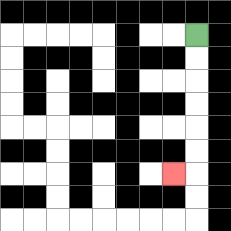{'start': '[8, 1]', 'end': '[7, 7]', 'path_directions': 'D,D,D,D,D,D,L', 'path_coordinates': '[[8, 1], [8, 2], [8, 3], [8, 4], [8, 5], [8, 6], [8, 7], [7, 7]]'}